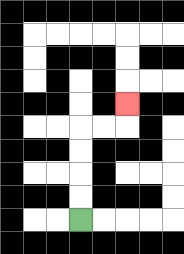{'start': '[3, 9]', 'end': '[5, 4]', 'path_directions': 'U,U,U,U,R,R,U', 'path_coordinates': '[[3, 9], [3, 8], [3, 7], [3, 6], [3, 5], [4, 5], [5, 5], [5, 4]]'}